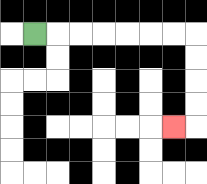{'start': '[1, 1]', 'end': '[7, 5]', 'path_directions': 'R,R,R,R,R,R,R,D,D,D,D,L', 'path_coordinates': '[[1, 1], [2, 1], [3, 1], [4, 1], [5, 1], [6, 1], [7, 1], [8, 1], [8, 2], [8, 3], [8, 4], [8, 5], [7, 5]]'}